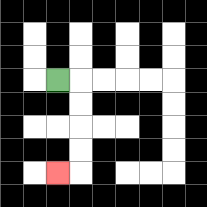{'start': '[2, 3]', 'end': '[2, 7]', 'path_directions': 'R,D,D,D,D,L', 'path_coordinates': '[[2, 3], [3, 3], [3, 4], [3, 5], [3, 6], [3, 7], [2, 7]]'}